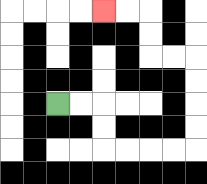{'start': '[2, 4]', 'end': '[4, 0]', 'path_directions': 'R,R,D,D,R,R,R,R,U,U,U,U,L,L,U,U,L,L', 'path_coordinates': '[[2, 4], [3, 4], [4, 4], [4, 5], [4, 6], [5, 6], [6, 6], [7, 6], [8, 6], [8, 5], [8, 4], [8, 3], [8, 2], [7, 2], [6, 2], [6, 1], [6, 0], [5, 0], [4, 0]]'}